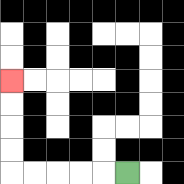{'start': '[5, 7]', 'end': '[0, 3]', 'path_directions': 'L,L,L,L,L,U,U,U,U', 'path_coordinates': '[[5, 7], [4, 7], [3, 7], [2, 7], [1, 7], [0, 7], [0, 6], [0, 5], [0, 4], [0, 3]]'}